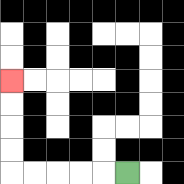{'start': '[5, 7]', 'end': '[0, 3]', 'path_directions': 'L,L,L,L,L,U,U,U,U', 'path_coordinates': '[[5, 7], [4, 7], [3, 7], [2, 7], [1, 7], [0, 7], [0, 6], [0, 5], [0, 4], [0, 3]]'}